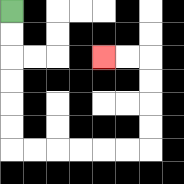{'start': '[0, 0]', 'end': '[4, 2]', 'path_directions': 'D,D,D,D,D,D,R,R,R,R,R,R,U,U,U,U,L,L', 'path_coordinates': '[[0, 0], [0, 1], [0, 2], [0, 3], [0, 4], [0, 5], [0, 6], [1, 6], [2, 6], [3, 6], [4, 6], [5, 6], [6, 6], [6, 5], [6, 4], [6, 3], [6, 2], [5, 2], [4, 2]]'}